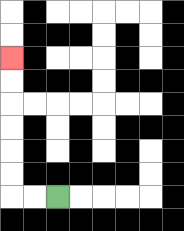{'start': '[2, 8]', 'end': '[0, 2]', 'path_directions': 'L,L,U,U,U,U,U,U', 'path_coordinates': '[[2, 8], [1, 8], [0, 8], [0, 7], [0, 6], [0, 5], [0, 4], [0, 3], [0, 2]]'}